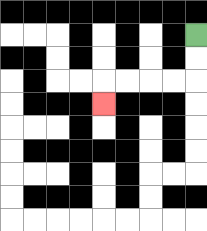{'start': '[8, 1]', 'end': '[4, 4]', 'path_directions': 'D,D,L,L,L,L,D', 'path_coordinates': '[[8, 1], [8, 2], [8, 3], [7, 3], [6, 3], [5, 3], [4, 3], [4, 4]]'}